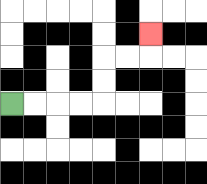{'start': '[0, 4]', 'end': '[6, 1]', 'path_directions': 'R,R,R,R,U,U,R,R,U', 'path_coordinates': '[[0, 4], [1, 4], [2, 4], [3, 4], [4, 4], [4, 3], [4, 2], [5, 2], [6, 2], [6, 1]]'}